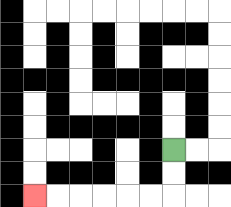{'start': '[7, 6]', 'end': '[1, 8]', 'path_directions': 'D,D,L,L,L,L,L,L', 'path_coordinates': '[[7, 6], [7, 7], [7, 8], [6, 8], [5, 8], [4, 8], [3, 8], [2, 8], [1, 8]]'}